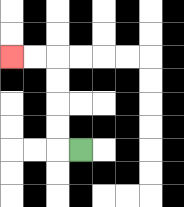{'start': '[3, 6]', 'end': '[0, 2]', 'path_directions': 'L,U,U,U,U,L,L', 'path_coordinates': '[[3, 6], [2, 6], [2, 5], [2, 4], [2, 3], [2, 2], [1, 2], [0, 2]]'}